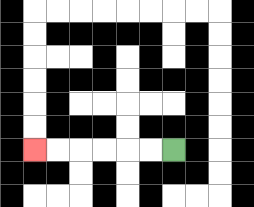{'start': '[7, 6]', 'end': '[1, 6]', 'path_directions': 'L,L,L,L,L,L', 'path_coordinates': '[[7, 6], [6, 6], [5, 6], [4, 6], [3, 6], [2, 6], [1, 6]]'}